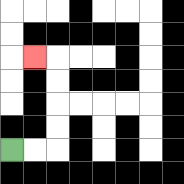{'start': '[0, 6]', 'end': '[1, 2]', 'path_directions': 'R,R,U,U,U,U,L', 'path_coordinates': '[[0, 6], [1, 6], [2, 6], [2, 5], [2, 4], [2, 3], [2, 2], [1, 2]]'}